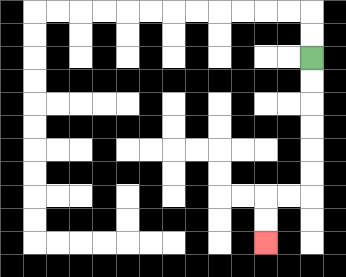{'start': '[13, 2]', 'end': '[11, 10]', 'path_directions': 'D,D,D,D,D,D,L,L,D,D', 'path_coordinates': '[[13, 2], [13, 3], [13, 4], [13, 5], [13, 6], [13, 7], [13, 8], [12, 8], [11, 8], [11, 9], [11, 10]]'}